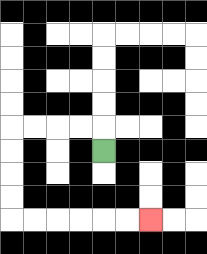{'start': '[4, 6]', 'end': '[6, 9]', 'path_directions': 'U,L,L,L,L,D,D,D,D,R,R,R,R,R,R', 'path_coordinates': '[[4, 6], [4, 5], [3, 5], [2, 5], [1, 5], [0, 5], [0, 6], [0, 7], [0, 8], [0, 9], [1, 9], [2, 9], [3, 9], [4, 9], [5, 9], [6, 9]]'}